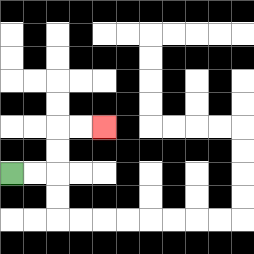{'start': '[0, 7]', 'end': '[4, 5]', 'path_directions': 'R,R,U,U,R,R', 'path_coordinates': '[[0, 7], [1, 7], [2, 7], [2, 6], [2, 5], [3, 5], [4, 5]]'}